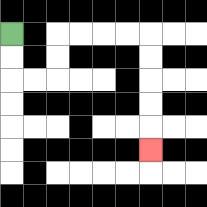{'start': '[0, 1]', 'end': '[6, 6]', 'path_directions': 'D,D,R,R,U,U,R,R,R,R,D,D,D,D,D', 'path_coordinates': '[[0, 1], [0, 2], [0, 3], [1, 3], [2, 3], [2, 2], [2, 1], [3, 1], [4, 1], [5, 1], [6, 1], [6, 2], [6, 3], [6, 4], [6, 5], [6, 6]]'}